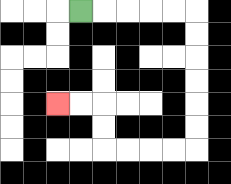{'start': '[3, 0]', 'end': '[2, 4]', 'path_directions': 'R,R,R,R,R,D,D,D,D,D,D,L,L,L,L,U,U,L,L', 'path_coordinates': '[[3, 0], [4, 0], [5, 0], [6, 0], [7, 0], [8, 0], [8, 1], [8, 2], [8, 3], [8, 4], [8, 5], [8, 6], [7, 6], [6, 6], [5, 6], [4, 6], [4, 5], [4, 4], [3, 4], [2, 4]]'}